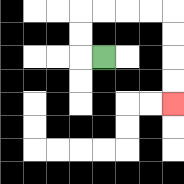{'start': '[4, 2]', 'end': '[7, 4]', 'path_directions': 'L,U,U,R,R,R,R,D,D,D,D', 'path_coordinates': '[[4, 2], [3, 2], [3, 1], [3, 0], [4, 0], [5, 0], [6, 0], [7, 0], [7, 1], [7, 2], [7, 3], [7, 4]]'}